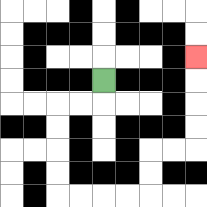{'start': '[4, 3]', 'end': '[8, 2]', 'path_directions': 'D,L,L,D,D,D,D,R,R,R,R,U,U,R,R,U,U,U,U', 'path_coordinates': '[[4, 3], [4, 4], [3, 4], [2, 4], [2, 5], [2, 6], [2, 7], [2, 8], [3, 8], [4, 8], [5, 8], [6, 8], [6, 7], [6, 6], [7, 6], [8, 6], [8, 5], [8, 4], [8, 3], [8, 2]]'}